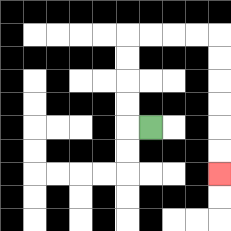{'start': '[6, 5]', 'end': '[9, 7]', 'path_directions': 'L,U,U,U,U,R,R,R,R,D,D,D,D,D,D', 'path_coordinates': '[[6, 5], [5, 5], [5, 4], [5, 3], [5, 2], [5, 1], [6, 1], [7, 1], [8, 1], [9, 1], [9, 2], [9, 3], [9, 4], [9, 5], [9, 6], [9, 7]]'}